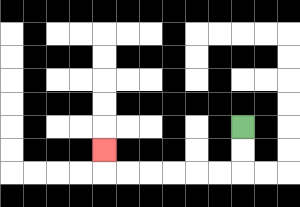{'start': '[10, 5]', 'end': '[4, 6]', 'path_directions': 'D,D,L,L,L,L,L,L,U', 'path_coordinates': '[[10, 5], [10, 6], [10, 7], [9, 7], [8, 7], [7, 7], [6, 7], [5, 7], [4, 7], [4, 6]]'}